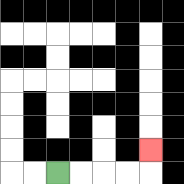{'start': '[2, 7]', 'end': '[6, 6]', 'path_directions': 'R,R,R,R,U', 'path_coordinates': '[[2, 7], [3, 7], [4, 7], [5, 7], [6, 7], [6, 6]]'}